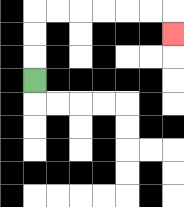{'start': '[1, 3]', 'end': '[7, 1]', 'path_directions': 'U,U,U,R,R,R,R,R,R,D', 'path_coordinates': '[[1, 3], [1, 2], [1, 1], [1, 0], [2, 0], [3, 0], [4, 0], [5, 0], [6, 0], [7, 0], [7, 1]]'}